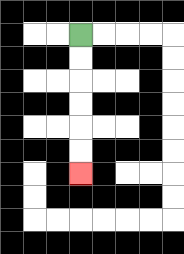{'start': '[3, 1]', 'end': '[3, 7]', 'path_directions': 'D,D,D,D,D,D', 'path_coordinates': '[[3, 1], [3, 2], [3, 3], [3, 4], [3, 5], [3, 6], [3, 7]]'}